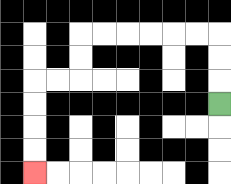{'start': '[9, 4]', 'end': '[1, 7]', 'path_directions': 'U,U,U,L,L,L,L,L,L,D,D,L,L,D,D,D,D', 'path_coordinates': '[[9, 4], [9, 3], [9, 2], [9, 1], [8, 1], [7, 1], [6, 1], [5, 1], [4, 1], [3, 1], [3, 2], [3, 3], [2, 3], [1, 3], [1, 4], [1, 5], [1, 6], [1, 7]]'}